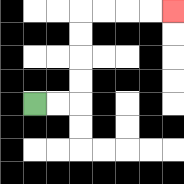{'start': '[1, 4]', 'end': '[7, 0]', 'path_directions': 'R,R,U,U,U,U,R,R,R,R', 'path_coordinates': '[[1, 4], [2, 4], [3, 4], [3, 3], [3, 2], [3, 1], [3, 0], [4, 0], [5, 0], [6, 0], [7, 0]]'}